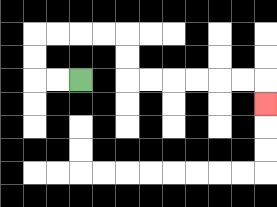{'start': '[3, 3]', 'end': '[11, 4]', 'path_directions': 'L,L,U,U,R,R,R,R,D,D,R,R,R,R,R,R,D', 'path_coordinates': '[[3, 3], [2, 3], [1, 3], [1, 2], [1, 1], [2, 1], [3, 1], [4, 1], [5, 1], [5, 2], [5, 3], [6, 3], [7, 3], [8, 3], [9, 3], [10, 3], [11, 3], [11, 4]]'}